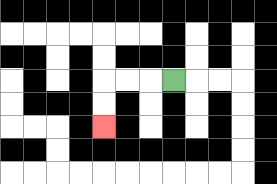{'start': '[7, 3]', 'end': '[4, 5]', 'path_directions': 'L,L,L,D,D', 'path_coordinates': '[[7, 3], [6, 3], [5, 3], [4, 3], [4, 4], [4, 5]]'}